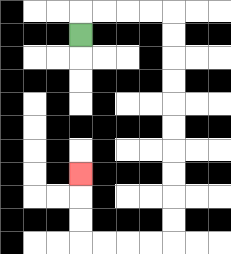{'start': '[3, 1]', 'end': '[3, 7]', 'path_directions': 'U,R,R,R,R,D,D,D,D,D,D,D,D,D,D,L,L,L,L,U,U,U', 'path_coordinates': '[[3, 1], [3, 0], [4, 0], [5, 0], [6, 0], [7, 0], [7, 1], [7, 2], [7, 3], [7, 4], [7, 5], [7, 6], [7, 7], [7, 8], [7, 9], [7, 10], [6, 10], [5, 10], [4, 10], [3, 10], [3, 9], [3, 8], [3, 7]]'}